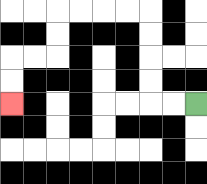{'start': '[8, 4]', 'end': '[0, 4]', 'path_directions': 'L,L,U,U,U,U,L,L,L,L,D,D,L,L,D,D', 'path_coordinates': '[[8, 4], [7, 4], [6, 4], [6, 3], [6, 2], [6, 1], [6, 0], [5, 0], [4, 0], [3, 0], [2, 0], [2, 1], [2, 2], [1, 2], [0, 2], [0, 3], [0, 4]]'}